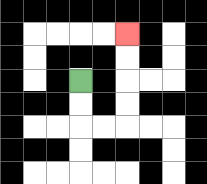{'start': '[3, 3]', 'end': '[5, 1]', 'path_directions': 'D,D,R,R,U,U,U,U', 'path_coordinates': '[[3, 3], [3, 4], [3, 5], [4, 5], [5, 5], [5, 4], [5, 3], [5, 2], [5, 1]]'}